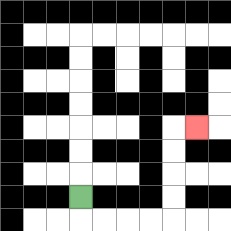{'start': '[3, 8]', 'end': '[8, 5]', 'path_directions': 'D,R,R,R,R,U,U,U,U,R', 'path_coordinates': '[[3, 8], [3, 9], [4, 9], [5, 9], [6, 9], [7, 9], [7, 8], [7, 7], [7, 6], [7, 5], [8, 5]]'}